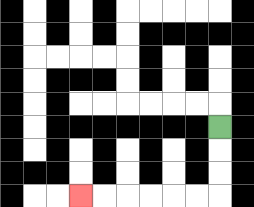{'start': '[9, 5]', 'end': '[3, 8]', 'path_directions': 'D,D,D,L,L,L,L,L,L', 'path_coordinates': '[[9, 5], [9, 6], [9, 7], [9, 8], [8, 8], [7, 8], [6, 8], [5, 8], [4, 8], [3, 8]]'}